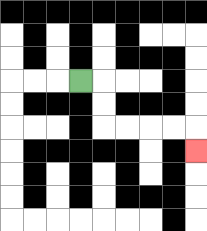{'start': '[3, 3]', 'end': '[8, 6]', 'path_directions': 'R,D,D,R,R,R,R,D', 'path_coordinates': '[[3, 3], [4, 3], [4, 4], [4, 5], [5, 5], [6, 5], [7, 5], [8, 5], [8, 6]]'}